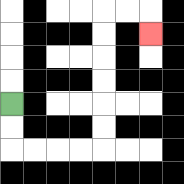{'start': '[0, 4]', 'end': '[6, 1]', 'path_directions': 'D,D,R,R,R,R,U,U,U,U,U,U,R,R,D', 'path_coordinates': '[[0, 4], [0, 5], [0, 6], [1, 6], [2, 6], [3, 6], [4, 6], [4, 5], [4, 4], [4, 3], [4, 2], [4, 1], [4, 0], [5, 0], [6, 0], [6, 1]]'}